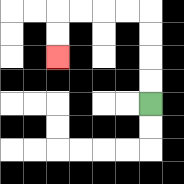{'start': '[6, 4]', 'end': '[2, 2]', 'path_directions': 'U,U,U,U,L,L,L,L,D,D', 'path_coordinates': '[[6, 4], [6, 3], [6, 2], [6, 1], [6, 0], [5, 0], [4, 0], [3, 0], [2, 0], [2, 1], [2, 2]]'}